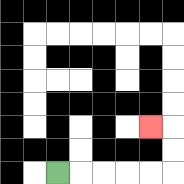{'start': '[2, 7]', 'end': '[6, 5]', 'path_directions': 'R,R,R,R,R,U,U,L', 'path_coordinates': '[[2, 7], [3, 7], [4, 7], [5, 7], [6, 7], [7, 7], [7, 6], [7, 5], [6, 5]]'}